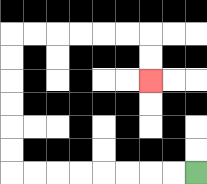{'start': '[8, 7]', 'end': '[6, 3]', 'path_directions': 'L,L,L,L,L,L,L,L,U,U,U,U,U,U,R,R,R,R,R,R,D,D', 'path_coordinates': '[[8, 7], [7, 7], [6, 7], [5, 7], [4, 7], [3, 7], [2, 7], [1, 7], [0, 7], [0, 6], [0, 5], [0, 4], [0, 3], [0, 2], [0, 1], [1, 1], [2, 1], [3, 1], [4, 1], [5, 1], [6, 1], [6, 2], [6, 3]]'}